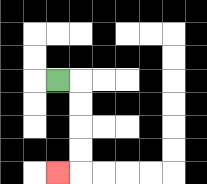{'start': '[2, 3]', 'end': '[2, 7]', 'path_directions': 'R,D,D,D,D,L', 'path_coordinates': '[[2, 3], [3, 3], [3, 4], [3, 5], [3, 6], [3, 7], [2, 7]]'}